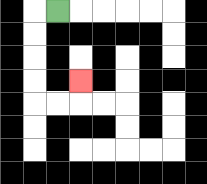{'start': '[2, 0]', 'end': '[3, 3]', 'path_directions': 'L,D,D,D,D,R,R,U', 'path_coordinates': '[[2, 0], [1, 0], [1, 1], [1, 2], [1, 3], [1, 4], [2, 4], [3, 4], [3, 3]]'}